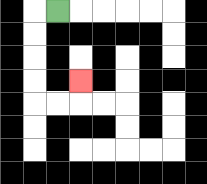{'start': '[2, 0]', 'end': '[3, 3]', 'path_directions': 'L,D,D,D,D,R,R,U', 'path_coordinates': '[[2, 0], [1, 0], [1, 1], [1, 2], [1, 3], [1, 4], [2, 4], [3, 4], [3, 3]]'}